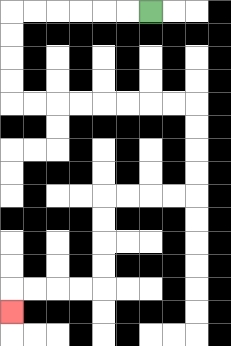{'start': '[6, 0]', 'end': '[0, 13]', 'path_directions': 'L,L,L,L,L,L,D,D,D,D,R,R,R,R,R,R,R,R,D,D,D,D,L,L,L,L,D,D,D,D,L,L,L,L,D', 'path_coordinates': '[[6, 0], [5, 0], [4, 0], [3, 0], [2, 0], [1, 0], [0, 0], [0, 1], [0, 2], [0, 3], [0, 4], [1, 4], [2, 4], [3, 4], [4, 4], [5, 4], [6, 4], [7, 4], [8, 4], [8, 5], [8, 6], [8, 7], [8, 8], [7, 8], [6, 8], [5, 8], [4, 8], [4, 9], [4, 10], [4, 11], [4, 12], [3, 12], [2, 12], [1, 12], [0, 12], [0, 13]]'}